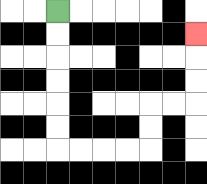{'start': '[2, 0]', 'end': '[8, 1]', 'path_directions': 'D,D,D,D,D,D,R,R,R,R,U,U,R,R,U,U,U', 'path_coordinates': '[[2, 0], [2, 1], [2, 2], [2, 3], [2, 4], [2, 5], [2, 6], [3, 6], [4, 6], [5, 6], [6, 6], [6, 5], [6, 4], [7, 4], [8, 4], [8, 3], [8, 2], [8, 1]]'}